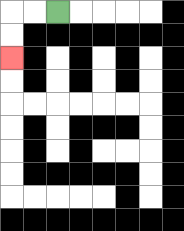{'start': '[2, 0]', 'end': '[0, 2]', 'path_directions': 'L,L,D,D', 'path_coordinates': '[[2, 0], [1, 0], [0, 0], [0, 1], [0, 2]]'}